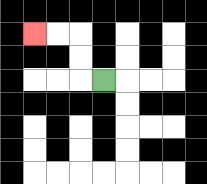{'start': '[4, 3]', 'end': '[1, 1]', 'path_directions': 'L,U,U,L,L', 'path_coordinates': '[[4, 3], [3, 3], [3, 2], [3, 1], [2, 1], [1, 1]]'}